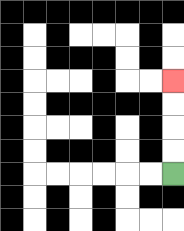{'start': '[7, 7]', 'end': '[7, 3]', 'path_directions': 'U,U,U,U', 'path_coordinates': '[[7, 7], [7, 6], [7, 5], [7, 4], [7, 3]]'}